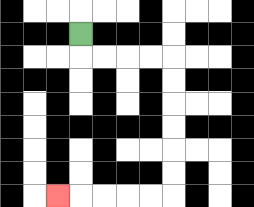{'start': '[3, 1]', 'end': '[2, 8]', 'path_directions': 'D,R,R,R,R,D,D,D,D,D,D,L,L,L,L,L', 'path_coordinates': '[[3, 1], [3, 2], [4, 2], [5, 2], [6, 2], [7, 2], [7, 3], [7, 4], [7, 5], [7, 6], [7, 7], [7, 8], [6, 8], [5, 8], [4, 8], [3, 8], [2, 8]]'}